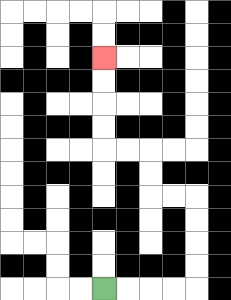{'start': '[4, 12]', 'end': '[4, 2]', 'path_directions': 'R,R,R,R,U,U,U,U,L,L,U,U,L,L,U,U,U,U', 'path_coordinates': '[[4, 12], [5, 12], [6, 12], [7, 12], [8, 12], [8, 11], [8, 10], [8, 9], [8, 8], [7, 8], [6, 8], [6, 7], [6, 6], [5, 6], [4, 6], [4, 5], [4, 4], [4, 3], [4, 2]]'}